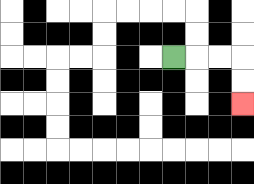{'start': '[7, 2]', 'end': '[10, 4]', 'path_directions': 'R,R,R,D,D', 'path_coordinates': '[[7, 2], [8, 2], [9, 2], [10, 2], [10, 3], [10, 4]]'}